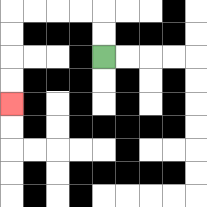{'start': '[4, 2]', 'end': '[0, 4]', 'path_directions': 'U,U,L,L,L,L,D,D,D,D', 'path_coordinates': '[[4, 2], [4, 1], [4, 0], [3, 0], [2, 0], [1, 0], [0, 0], [0, 1], [0, 2], [0, 3], [0, 4]]'}